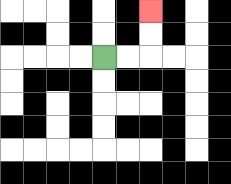{'start': '[4, 2]', 'end': '[6, 0]', 'path_directions': 'R,R,U,U', 'path_coordinates': '[[4, 2], [5, 2], [6, 2], [6, 1], [6, 0]]'}